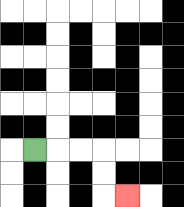{'start': '[1, 6]', 'end': '[5, 8]', 'path_directions': 'R,R,R,D,D,R', 'path_coordinates': '[[1, 6], [2, 6], [3, 6], [4, 6], [4, 7], [4, 8], [5, 8]]'}